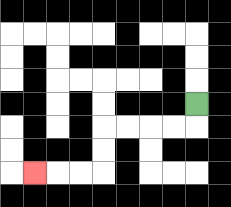{'start': '[8, 4]', 'end': '[1, 7]', 'path_directions': 'D,L,L,L,L,D,D,L,L,L', 'path_coordinates': '[[8, 4], [8, 5], [7, 5], [6, 5], [5, 5], [4, 5], [4, 6], [4, 7], [3, 7], [2, 7], [1, 7]]'}